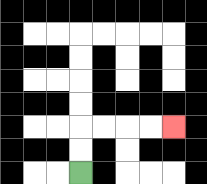{'start': '[3, 7]', 'end': '[7, 5]', 'path_directions': 'U,U,R,R,R,R', 'path_coordinates': '[[3, 7], [3, 6], [3, 5], [4, 5], [5, 5], [6, 5], [7, 5]]'}